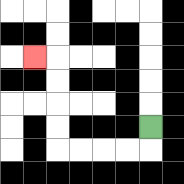{'start': '[6, 5]', 'end': '[1, 2]', 'path_directions': 'D,L,L,L,L,U,U,U,U,L', 'path_coordinates': '[[6, 5], [6, 6], [5, 6], [4, 6], [3, 6], [2, 6], [2, 5], [2, 4], [2, 3], [2, 2], [1, 2]]'}